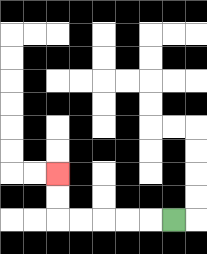{'start': '[7, 9]', 'end': '[2, 7]', 'path_directions': 'L,L,L,L,L,U,U', 'path_coordinates': '[[7, 9], [6, 9], [5, 9], [4, 9], [3, 9], [2, 9], [2, 8], [2, 7]]'}